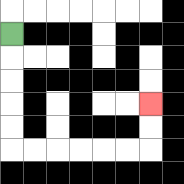{'start': '[0, 1]', 'end': '[6, 4]', 'path_directions': 'D,D,D,D,D,R,R,R,R,R,R,U,U', 'path_coordinates': '[[0, 1], [0, 2], [0, 3], [0, 4], [0, 5], [0, 6], [1, 6], [2, 6], [3, 6], [4, 6], [5, 6], [6, 6], [6, 5], [6, 4]]'}